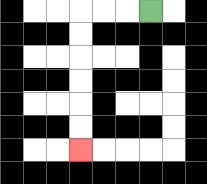{'start': '[6, 0]', 'end': '[3, 6]', 'path_directions': 'L,L,L,D,D,D,D,D,D', 'path_coordinates': '[[6, 0], [5, 0], [4, 0], [3, 0], [3, 1], [3, 2], [3, 3], [3, 4], [3, 5], [3, 6]]'}